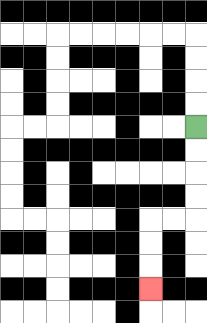{'start': '[8, 5]', 'end': '[6, 12]', 'path_directions': 'D,D,D,D,L,L,D,D,D', 'path_coordinates': '[[8, 5], [8, 6], [8, 7], [8, 8], [8, 9], [7, 9], [6, 9], [6, 10], [6, 11], [6, 12]]'}